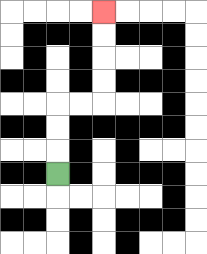{'start': '[2, 7]', 'end': '[4, 0]', 'path_directions': 'U,U,U,R,R,U,U,U,U', 'path_coordinates': '[[2, 7], [2, 6], [2, 5], [2, 4], [3, 4], [4, 4], [4, 3], [4, 2], [4, 1], [4, 0]]'}